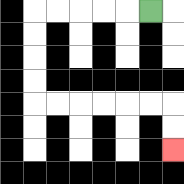{'start': '[6, 0]', 'end': '[7, 6]', 'path_directions': 'L,L,L,L,L,D,D,D,D,R,R,R,R,R,R,D,D', 'path_coordinates': '[[6, 0], [5, 0], [4, 0], [3, 0], [2, 0], [1, 0], [1, 1], [1, 2], [1, 3], [1, 4], [2, 4], [3, 4], [4, 4], [5, 4], [6, 4], [7, 4], [7, 5], [7, 6]]'}